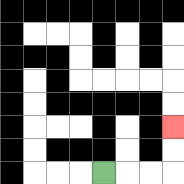{'start': '[4, 7]', 'end': '[7, 5]', 'path_directions': 'R,R,R,U,U', 'path_coordinates': '[[4, 7], [5, 7], [6, 7], [7, 7], [7, 6], [7, 5]]'}